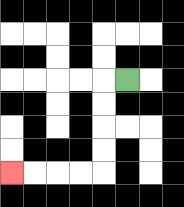{'start': '[5, 3]', 'end': '[0, 7]', 'path_directions': 'L,D,D,D,D,L,L,L,L', 'path_coordinates': '[[5, 3], [4, 3], [4, 4], [4, 5], [4, 6], [4, 7], [3, 7], [2, 7], [1, 7], [0, 7]]'}